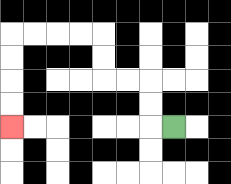{'start': '[7, 5]', 'end': '[0, 5]', 'path_directions': 'L,U,U,L,L,U,U,L,L,L,L,D,D,D,D', 'path_coordinates': '[[7, 5], [6, 5], [6, 4], [6, 3], [5, 3], [4, 3], [4, 2], [4, 1], [3, 1], [2, 1], [1, 1], [0, 1], [0, 2], [0, 3], [0, 4], [0, 5]]'}